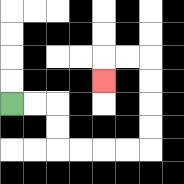{'start': '[0, 4]', 'end': '[4, 3]', 'path_directions': 'R,R,D,D,R,R,R,R,U,U,U,U,L,L,D', 'path_coordinates': '[[0, 4], [1, 4], [2, 4], [2, 5], [2, 6], [3, 6], [4, 6], [5, 6], [6, 6], [6, 5], [6, 4], [6, 3], [6, 2], [5, 2], [4, 2], [4, 3]]'}